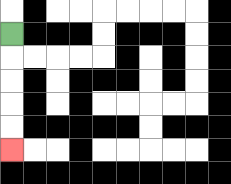{'start': '[0, 1]', 'end': '[0, 6]', 'path_directions': 'D,D,D,D,D', 'path_coordinates': '[[0, 1], [0, 2], [0, 3], [0, 4], [0, 5], [0, 6]]'}